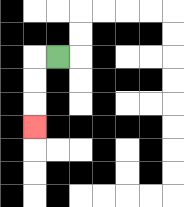{'start': '[2, 2]', 'end': '[1, 5]', 'path_directions': 'L,D,D,D', 'path_coordinates': '[[2, 2], [1, 2], [1, 3], [1, 4], [1, 5]]'}